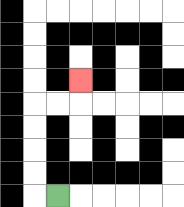{'start': '[2, 8]', 'end': '[3, 3]', 'path_directions': 'L,U,U,U,U,R,R,U', 'path_coordinates': '[[2, 8], [1, 8], [1, 7], [1, 6], [1, 5], [1, 4], [2, 4], [3, 4], [3, 3]]'}